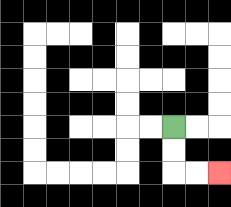{'start': '[7, 5]', 'end': '[9, 7]', 'path_directions': 'D,D,R,R', 'path_coordinates': '[[7, 5], [7, 6], [7, 7], [8, 7], [9, 7]]'}